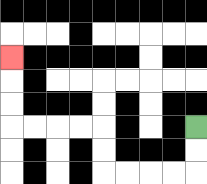{'start': '[8, 5]', 'end': '[0, 2]', 'path_directions': 'D,D,L,L,L,L,U,U,L,L,L,L,U,U,U', 'path_coordinates': '[[8, 5], [8, 6], [8, 7], [7, 7], [6, 7], [5, 7], [4, 7], [4, 6], [4, 5], [3, 5], [2, 5], [1, 5], [0, 5], [0, 4], [0, 3], [0, 2]]'}